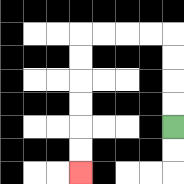{'start': '[7, 5]', 'end': '[3, 7]', 'path_directions': 'U,U,U,U,L,L,L,L,D,D,D,D,D,D', 'path_coordinates': '[[7, 5], [7, 4], [7, 3], [7, 2], [7, 1], [6, 1], [5, 1], [4, 1], [3, 1], [3, 2], [3, 3], [3, 4], [3, 5], [3, 6], [3, 7]]'}